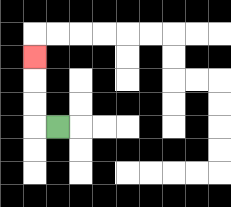{'start': '[2, 5]', 'end': '[1, 2]', 'path_directions': 'L,U,U,U', 'path_coordinates': '[[2, 5], [1, 5], [1, 4], [1, 3], [1, 2]]'}